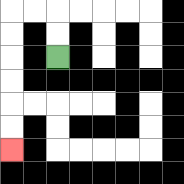{'start': '[2, 2]', 'end': '[0, 6]', 'path_directions': 'U,U,L,L,D,D,D,D,D,D', 'path_coordinates': '[[2, 2], [2, 1], [2, 0], [1, 0], [0, 0], [0, 1], [0, 2], [0, 3], [0, 4], [0, 5], [0, 6]]'}